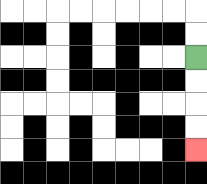{'start': '[8, 2]', 'end': '[8, 6]', 'path_directions': 'D,D,D,D', 'path_coordinates': '[[8, 2], [8, 3], [8, 4], [8, 5], [8, 6]]'}